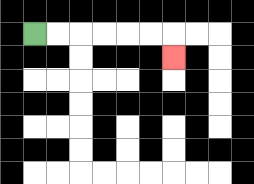{'start': '[1, 1]', 'end': '[7, 2]', 'path_directions': 'R,R,R,R,R,R,D', 'path_coordinates': '[[1, 1], [2, 1], [3, 1], [4, 1], [5, 1], [6, 1], [7, 1], [7, 2]]'}